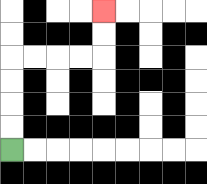{'start': '[0, 6]', 'end': '[4, 0]', 'path_directions': 'U,U,U,U,R,R,R,R,U,U', 'path_coordinates': '[[0, 6], [0, 5], [0, 4], [0, 3], [0, 2], [1, 2], [2, 2], [3, 2], [4, 2], [4, 1], [4, 0]]'}